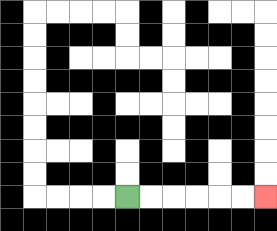{'start': '[5, 8]', 'end': '[11, 8]', 'path_directions': 'R,R,R,R,R,R', 'path_coordinates': '[[5, 8], [6, 8], [7, 8], [8, 8], [9, 8], [10, 8], [11, 8]]'}